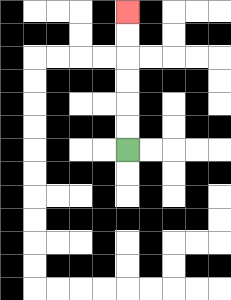{'start': '[5, 6]', 'end': '[5, 0]', 'path_directions': 'U,U,U,U,U,U', 'path_coordinates': '[[5, 6], [5, 5], [5, 4], [5, 3], [5, 2], [5, 1], [5, 0]]'}